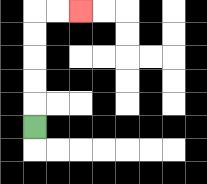{'start': '[1, 5]', 'end': '[3, 0]', 'path_directions': 'U,U,U,U,U,R,R', 'path_coordinates': '[[1, 5], [1, 4], [1, 3], [1, 2], [1, 1], [1, 0], [2, 0], [3, 0]]'}